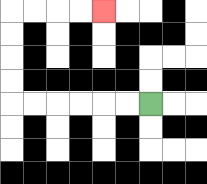{'start': '[6, 4]', 'end': '[4, 0]', 'path_directions': 'L,L,L,L,L,L,U,U,U,U,R,R,R,R', 'path_coordinates': '[[6, 4], [5, 4], [4, 4], [3, 4], [2, 4], [1, 4], [0, 4], [0, 3], [0, 2], [0, 1], [0, 0], [1, 0], [2, 0], [3, 0], [4, 0]]'}